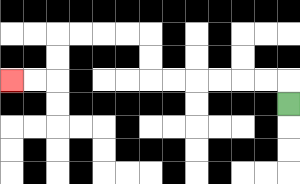{'start': '[12, 4]', 'end': '[0, 3]', 'path_directions': 'U,L,L,L,L,L,L,U,U,L,L,L,L,D,D,L,L', 'path_coordinates': '[[12, 4], [12, 3], [11, 3], [10, 3], [9, 3], [8, 3], [7, 3], [6, 3], [6, 2], [6, 1], [5, 1], [4, 1], [3, 1], [2, 1], [2, 2], [2, 3], [1, 3], [0, 3]]'}